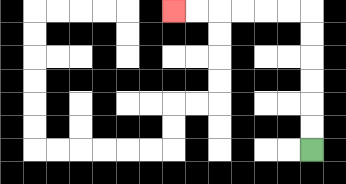{'start': '[13, 6]', 'end': '[7, 0]', 'path_directions': 'U,U,U,U,U,U,L,L,L,L,L,L', 'path_coordinates': '[[13, 6], [13, 5], [13, 4], [13, 3], [13, 2], [13, 1], [13, 0], [12, 0], [11, 0], [10, 0], [9, 0], [8, 0], [7, 0]]'}